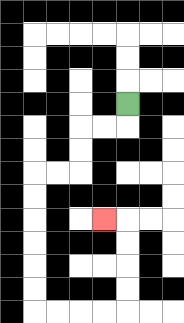{'start': '[5, 4]', 'end': '[4, 9]', 'path_directions': 'D,L,L,D,D,L,L,D,D,D,D,D,D,R,R,R,R,U,U,U,U,L', 'path_coordinates': '[[5, 4], [5, 5], [4, 5], [3, 5], [3, 6], [3, 7], [2, 7], [1, 7], [1, 8], [1, 9], [1, 10], [1, 11], [1, 12], [1, 13], [2, 13], [3, 13], [4, 13], [5, 13], [5, 12], [5, 11], [5, 10], [5, 9], [4, 9]]'}